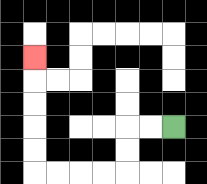{'start': '[7, 5]', 'end': '[1, 2]', 'path_directions': 'L,L,D,D,L,L,L,L,U,U,U,U,U', 'path_coordinates': '[[7, 5], [6, 5], [5, 5], [5, 6], [5, 7], [4, 7], [3, 7], [2, 7], [1, 7], [1, 6], [1, 5], [1, 4], [1, 3], [1, 2]]'}